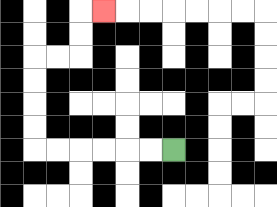{'start': '[7, 6]', 'end': '[4, 0]', 'path_directions': 'L,L,L,L,L,L,U,U,U,U,R,R,U,U,R', 'path_coordinates': '[[7, 6], [6, 6], [5, 6], [4, 6], [3, 6], [2, 6], [1, 6], [1, 5], [1, 4], [1, 3], [1, 2], [2, 2], [3, 2], [3, 1], [3, 0], [4, 0]]'}